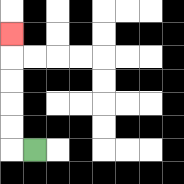{'start': '[1, 6]', 'end': '[0, 1]', 'path_directions': 'L,U,U,U,U,U', 'path_coordinates': '[[1, 6], [0, 6], [0, 5], [0, 4], [0, 3], [0, 2], [0, 1]]'}